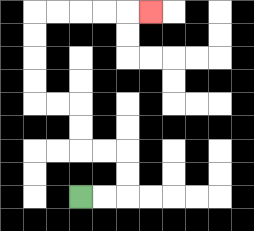{'start': '[3, 8]', 'end': '[6, 0]', 'path_directions': 'R,R,U,U,L,L,U,U,L,L,U,U,U,U,R,R,R,R,R', 'path_coordinates': '[[3, 8], [4, 8], [5, 8], [5, 7], [5, 6], [4, 6], [3, 6], [3, 5], [3, 4], [2, 4], [1, 4], [1, 3], [1, 2], [1, 1], [1, 0], [2, 0], [3, 0], [4, 0], [5, 0], [6, 0]]'}